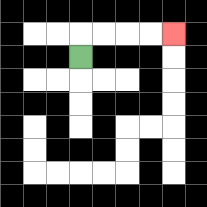{'start': '[3, 2]', 'end': '[7, 1]', 'path_directions': 'U,R,R,R,R', 'path_coordinates': '[[3, 2], [3, 1], [4, 1], [5, 1], [6, 1], [7, 1]]'}